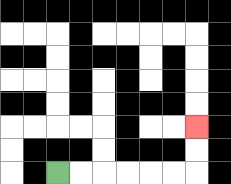{'start': '[2, 7]', 'end': '[8, 5]', 'path_directions': 'R,R,R,R,R,R,U,U', 'path_coordinates': '[[2, 7], [3, 7], [4, 7], [5, 7], [6, 7], [7, 7], [8, 7], [8, 6], [8, 5]]'}